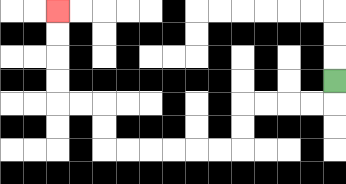{'start': '[14, 3]', 'end': '[2, 0]', 'path_directions': 'D,L,L,L,L,D,D,L,L,L,L,L,L,U,U,L,L,U,U,U,U', 'path_coordinates': '[[14, 3], [14, 4], [13, 4], [12, 4], [11, 4], [10, 4], [10, 5], [10, 6], [9, 6], [8, 6], [7, 6], [6, 6], [5, 6], [4, 6], [4, 5], [4, 4], [3, 4], [2, 4], [2, 3], [2, 2], [2, 1], [2, 0]]'}